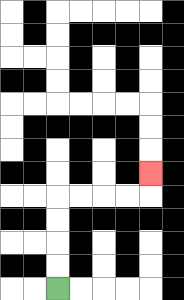{'start': '[2, 12]', 'end': '[6, 7]', 'path_directions': 'U,U,U,U,R,R,R,R,U', 'path_coordinates': '[[2, 12], [2, 11], [2, 10], [2, 9], [2, 8], [3, 8], [4, 8], [5, 8], [6, 8], [6, 7]]'}